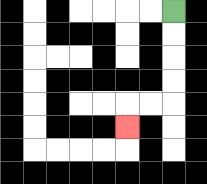{'start': '[7, 0]', 'end': '[5, 5]', 'path_directions': 'D,D,D,D,L,L,D', 'path_coordinates': '[[7, 0], [7, 1], [7, 2], [7, 3], [7, 4], [6, 4], [5, 4], [5, 5]]'}